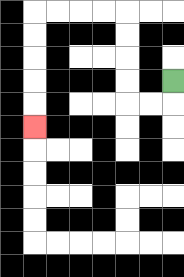{'start': '[7, 3]', 'end': '[1, 5]', 'path_directions': 'D,L,L,U,U,U,U,L,L,L,L,D,D,D,D,D', 'path_coordinates': '[[7, 3], [7, 4], [6, 4], [5, 4], [5, 3], [5, 2], [5, 1], [5, 0], [4, 0], [3, 0], [2, 0], [1, 0], [1, 1], [1, 2], [1, 3], [1, 4], [1, 5]]'}